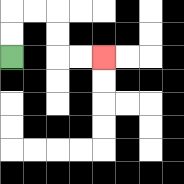{'start': '[0, 2]', 'end': '[4, 2]', 'path_directions': 'U,U,R,R,D,D,R,R', 'path_coordinates': '[[0, 2], [0, 1], [0, 0], [1, 0], [2, 0], [2, 1], [2, 2], [3, 2], [4, 2]]'}